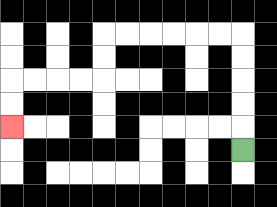{'start': '[10, 6]', 'end': '[0, 5]', 'path_directions': 'U,U,U,U,U,L,L,L,L,L,L,D,D,L,L,L,L,D,D', 'path_coordinates': '[[10, 6], [10, 5], [10, 4], [10, 3], [10, 2], [10, 1], [9, 1], [8, 1], [7, 1], [6, 1], [5, 1], [4, 1], [4, 2], [4, 3], [3, 3], [2, 3], [1, 3], [0, 3], [0, 4], [0, 5]]'}